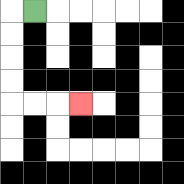{'start': '[1, 0]', 'end': '[3, 4]', 'path_directions': 'L,D,D,D,D,R,R,R', 'path_coordinates': '[[1, 0], [0, 0], [0, 1], [0, 2], [0, 3], [0, 4], [1, 4], [2, 4], [3, 4]]'}